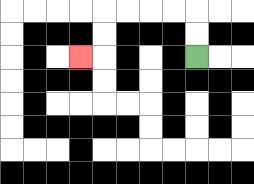{'start': '[8, 2]', 'end': '[3, 2]', 'path_directions': 'U,U,L,L,L,L,D,D,L', 'path_coordinates': '[[8, 2], [8, 1], [8, 0], [7, 0], [6, 0], [5, 0], [4, 0], [4, 1], [4, 2], [3, 2]]'}